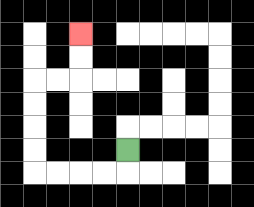{'start': '[5, 6]', 'end': '[3, 1]', 'path_directions': 'D,L,L,L,L,U,U,U,U,R,R,U,U', 'path_coordinates': '[[5, 6], [5, 7], [4, 7], [3, 7], [2, 7], [1, 7], [1, 6], [1, 5], [1, 4], [1, 3], [2, 3], [3, 3], [3, 2], [3, 1]]'}